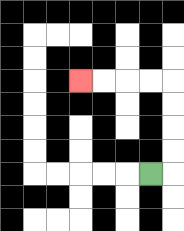{'start': '[6, 7]', 'end': '[3, 3]', 'path_directions': 'R,U,U,U,U,L,L,L,L', 'path_coordinates': '[[6, 7], [7, 7], [7, 6], [7, 5], [7, 4], [7, 3], [6, 3], [5, 3], [4, 3], [3, 3]]'}